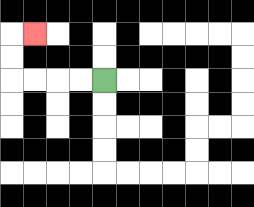{'start': '[4, 3]', 'end': '[1, 1]', 'path_directions': 'L,L,L,L,U,U,R', 'path_coordinates': '[[4, 3], [3, 3], [2, 3], [1, 3], [0, 3], [0, 2], [0, 1], [1, 1]]'}